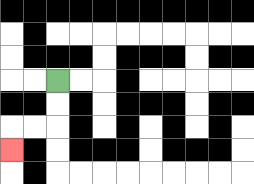{'start': '[2, 3]', 'end': '[0, 6]', 'path_directions': 'D,D,L,L,D', 'path_coordinates': '[[2, 3], [2, 4], [2, 5], [1, 5], [0, 5], [0, 6]]'}